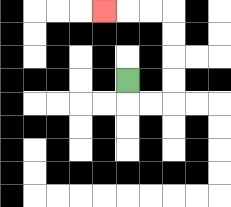{'start': '[5, 3]', 'end': '[4, 0]', 'path_directions': 'D,R,R,U,U,U,U,L,L,L', 'path_coordinates': '[[5, 3], [5, 4], [6, 4], [7, 4], [7, 3], [7, 2], [7, 1], [7, 0], [6, 0], [5, 0], [4, 0]]'}